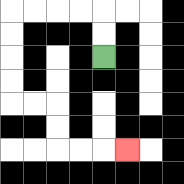{'start': '[4, 2]', 'end': '[5, 6]', 'path_directions': 'U,U,L,L,L,L,D,D,D,D,R,R,D,D,R,R,R', 'path_coordinates': '[[4, 2], [4, 1], [4, 0], [3, 0], [2, 0], [1, 0], [0, 0], [0, 1], [0, 2], [0, 3], [0, 4], [1, 4], [2, 4], [2, 5], [2, 6], [3, 6], [4, 6], [5, 6]]'}